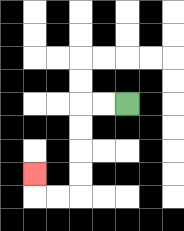{'start': '[5, 4]', 'end': '[1, 7]', 'path_directions': 'L,L,D,D,D,D,L,L,U', 'path_coordinates': '[[5, 4], [4, 4], [3, 4], [3, 5], [3, 6], [3, 7], [3, 8], [2, 8], [1, 8], [1, 7]]'}